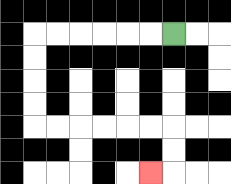{'start': '[7, 1]', 'end': '[6, 7]', 'path_directions': 'L,L,L,L,L,L,D,D,D,D,R,R,R,R,R,R,D,D,L', 'path_coordinates': '[[7, 1], [6, 1], [5, 1], [4, 1], [3, 1], [2, 1], [1, 1], [1, 2], [1, 3], [1, 4], [1, 5], [2, 5], [3, 5], [4, 5], [5, 5], [6, 5], [7, 5], [7, 6], [7, 7], [6, 7]]'}